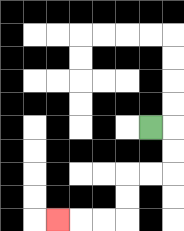{'start': '[6, 5]', 'end': '[2, 9]', 'path_directions': 'R,D,D,L,L,D,D,L,L,L', 'path_coordinates': '[[6, 5], [7, 5], [7, 6], [7, 7], [6, 7], [5, 7], [5, 8], [5, 9], [4, 9], [3, 9], [2, 9]]'}